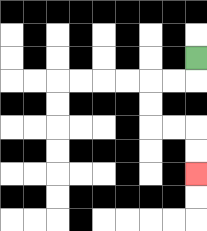{'start': '[8, 2]', 'end': '[8, 7]', 'path_directions': 'D,L,L,D,D,R,R,D,D', 'path_coordinates': '[[8, 2], [8, 3], [7, 3], [6, 3], [6, 4], [6, 5], [7, 5], [8, 5], [8, 6], [8, 7]]'}